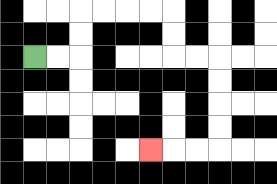{'start': '[1, 2]', 'end': '[6, 6]', 'path_directions': 'R,R,U,U,R,R,R,R,D,D,R,R,D,D,D,D,L,L,L', 'path_coordinates': '[[1, 2], [2, 2], [3, 2], [3, 1], [3, 0], [4, 0], [5, 0], [6, 0], [7, 0], [7, 1], [7, 2], [8, 2], [9, 2], [9, 3], [9, 4], [9, 5], [9, 6], [8, 6], [7, 6], [6, 6]]'}